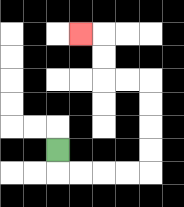{'start': '[2, 6]', 'end': '[3, 1]', 'path_directions': 'D,R,R,R,R,U,U,U,U,L,L,U,U,L', 'path_coordinates': '[[2, 6], [2, 7], [3, 7], [4, 7], [5, 7], [6, 7], [6, 6], [6, 5], [6, 4], [6, 3], [5, 3], [4, 3], [4, 2], [4, 1], [3, 1]]'}